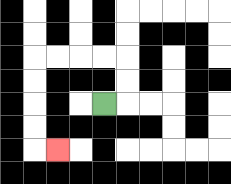{'start': '[4, 4]', 'end': '[2, 6]', 'path_directions': 'R,U,U,L,L,L,L,D,D,D,D,R', 'path_coordinates': '[[4, 4], [5, 4], [5, 3], [5, 2], [4, 2], [3, 2], [2, 2], [1, 2], [1, 3], [1, 4], [1, 5], [1, 6], [2, 6]]'}